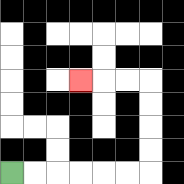{'start': '[0, 7]', 'end': '[3, 3]', 'path_directions': 'R,R,R,R,R,R,U,U,U,U,L,L,L', 'path_coordinates': '[[0, 7], [1, 7], [2, 7], [3, 7], [4, 7], [5, 7], [6, 7], [6, 6], [6, 5], [6, 4], [6, 3], [5, 3], [4, 3], [3, 3]]'}